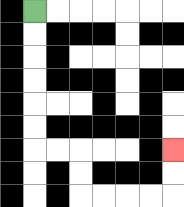{'start': '[1, 0]', 'end': '[7, 6]', 'path_directions': 'D,D,D,D,D,D,R,R,D,D,R,R,R,R,U,U', 'path_coordinates': '[[1, 0], [1, 1], [1, 2], [1, 3], [1, 4], [1, 5], [1, 6], [2, 6], [3, 6], [3, 7], [3, 8], [4, 8], [5, 8], [6, 8], [7, 8], [7, 7], [7, 6]]'}